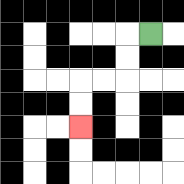{'start': '[6, 1]', 'end': '[3, 5]', 'path_directions': 'L,D,D,L,L,D,D', 'path_coordinates': '[[6, 1], [5, 1], [5, 2], [5, 3], [4, 3], [3, 3], [3, 4], [3, 5]]'}